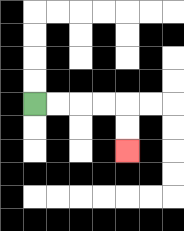{'start': '[1, 4]', 'end': '[5, 6]', 'path_directions': 'R,R,R,R,D,D', 'path_coordinates': '[[1, 4], [2, 4], [3, 4], [4, 4], [5, 4], [5, 5], [5, 6]]'}